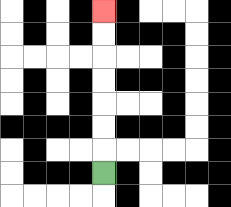{'start': '[4, 7]', 'end': '[4, 0]', 'path_directions': 'U,U,U,U,U,U,U', 'path_coordinates': '[[4, 7], [4, 6], [4, 5], [4, 4], [4, 3], [4, 2], [4, 1], [4, 0]]'}